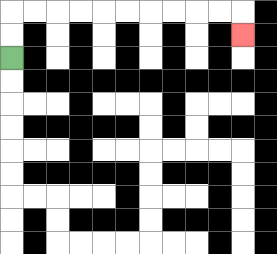{'start': '[0, 2]', 'end': '[10, 1]', 'path_directions': 'U,U,R,R,R,R,R,R,R,R,R,R,D', 'path_coordinates': '[[0, 2], [0, 1], [0, 0], [1, 0], [2, 0], [3, 0], [4, 0], [5, 0], [6, 0], [7, 0], [8, 0], [9, 0], [10, 0], [10, 1]]'}